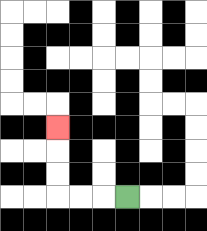{'start': '[5, 8]', 'end': '[2, 5]', 'path_directions': 'L,L,L,U,U,U', 'path_coordinates': '[[5, 8], [4, 8], [3, 8], [2, 8], [2, 7], [2, 6], [2, 5]]'}